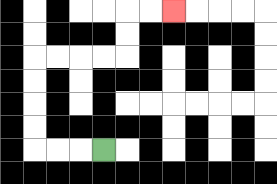{'start': '[4, 6]', 'end': '[7, 0]', 'path_directions': 'L,L,L,U,U,U,U,R,R,R,R,U,U,R,R', 'path_coordinates': '[[4, 6], [3, 6], [2, 6], [1, 6], [1, 5], [1, 4], [1, 3], [1, 2], [2, 2], [3, 2], [4, 2], [5, 2], [5, 1], [5, 0], [6, 0], [7, 0]]'}